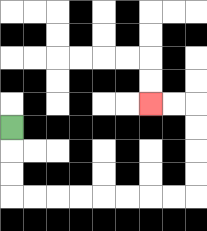{'start': '[0, 5]', 'end': '[6, 4]', 'path_directions': 'D,D,D,R,R,R,R,R,R,R,R,U,U,U,U,L,L', 'path_coordinates': '[[0, 5], [0, 6], [0, 7], [0, 8], [1, 8], [2, 8], [3, 8], [4, 8], [5, 8], [6, 8], [7, 8], [8, 8], [8, 7], [8, 6], [8, 5], [8, 4], [7, 4], [6, 4]]'}